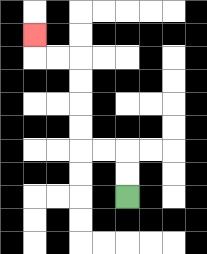{'start': '[5, 8]', 'end': '[1, 1]', 'path_directions': 'U,U,L,L,U,U,U,U,L,L,U', 'path_coordinates': '[[5, 8], [5, 7], [5, 6], [4, 6], [3, 6], [3, 5], [3, 4], [3, 3], [3, 2], [2, 2], [1, 2], [1, 1]]'}